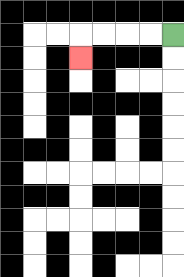{'start': '[7, 1]', 'end': '[3, 2]', 'path_directions': 'L,L,L,L,D', 'path_coordinates': '[[7, 1], [6, 1], [5, 1], [4, 1], [3, 1], [3, 2]]'}